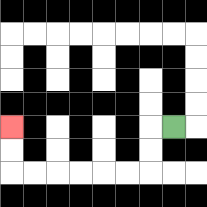{'start': '[7, 5]', 'end': '[0, 5]', 'path_directions': 'L,D,D,L,L,L,L,L,L,U,U', 'path_coordinates': '[[7, 5], [6, 5], [6, 6], [6, 7], [5, 7], [4, 7], [3, 7], [2, 7], [1, 7], [0, 7], [0, 6], [0, 5]]'}